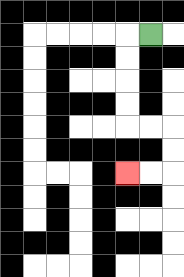{'start': '[6, 1]', 'end': '[5, 7]', 'path_directions': 'L,D,D,D,D,R,R,D,D,L,L', 'path_coordinates': '[[6, 1], [5, 1], [5, 2], [5, 3], [5, 4], [5, 5], [6, 5], [7, 5], [7, 6], [7, 7], [6, 7], [5, 7]]'}